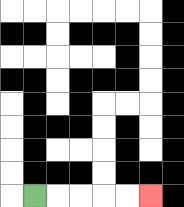{'start': '[1, 8]', 'end': '[6, 8]', 'path_directions': 'R,R,R,R,R', 'path_coordinates': '[[1, 8], [2, 8], [3, 8], [4, 8], [5, 8], [6, 8]]'}